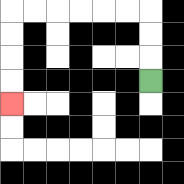{'start': '[6, 3]', 'end': '[0, 4]', 'path_directions': 'U,U,U,L,L,L,L,L,L,D,D,D,D', 'path_coordinates': '[[6, 3], [6, 2], [6, 1], [6, 0], [5, 0], [4, 0], [3, 0], [2, 0], [1, 0], [0, 0], [0, 1], [0, 2], [0, 3], [0, 4]]'}